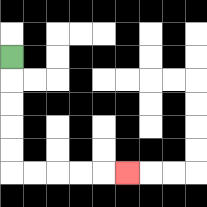{'start': '[0, 2]', 'end': '[5, 7]', 'path_directions': 'D,D,D,D,D,R,R,R,R,R', 'path_coordinates': '[[0, 2], [0, 3], [0, 4], [0, 5], [0, 6], [0, 7], [1, 7], [2, 7], [3, 7], [4, 7], [5, 7]]'}